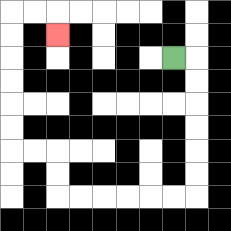{'start': '[7, 2]', 'end': '[2, 1]', 'path_directions': 'R,D,D,D,D,D,D,L,L,L,L,L,L,U,U,L,L,U,U,U,U,U,U,R,R,D', 'path_coordinates': '[[7, 2], [8, 2], [8, 3], [8, 4], [8, 5], [8, 6], [8, 7], [8, 8], [7, 8], [6, 8], [5, 8], [4, 8], [3, 8], [2, 8], [2, 7], [2, 6], [1, 6], [0, 6], [0, 5], [0, 4], [0, 3], [0, 2], [0, 1], [0, 0], [1, 0], [2, 0], [2, 1]]'}